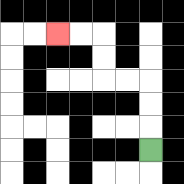{'start': '[6, 6]', 'end': '[2, 1]', 'path_directions': 'U,U,U,L,L,U,U,L,L', 'path_coordinates': '[[6, 6], [6, 5], [6, 4], [6, 3], [5, 3], [4, 3], [4, 2], [4, 1], [3, 1], [2, 1]]'}